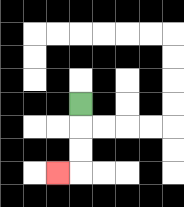{'start': '[3, 4]', 'end': '[2, 7]', 'path_directions': 'D,D,D,L', 'path_coordinates': '[[3, 4], [3, 5], [3, 6], [3, 7], [2, 7]]'}